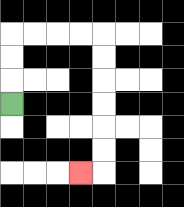{'start': '[0, 4]', 'end': '[3, 7]', 'path_directions': 'U,U,U,R,R,R,R,D,D,D,D,D,D,L', 'path_coordinates': '[[0, 4], [0, 3], [0, 2], [0, 1], [1, 1], [2, 1], [3, 1], [4, 1], [4, 2], [4, 3], [4, 4], [4, 5], [4, 6], [4, 7], [3, 7]]'}